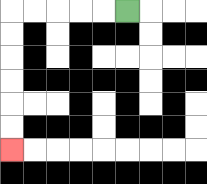{'start': '[5, 0]', 'end': '[0, 6]', 'path_directions': 'L,L,L,L,L,D,D,D,D,D,D', 'path_coordinates': '[[5, 0], [4, 0], [3, 0], [2, 0], [1, 0], [0, 0], [0, 1], [0, 2], [0, 3], [0, 4], [0, 5], [0, 6]]'}